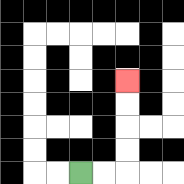{'start': '[3, 7]', 'end': '[5, 3]', 'path_directions': 'R,R,U,U,U,U', 'path_coordinates': '[[3, 7], [4, 7], [5, 7], [5, 6], [5, 5], [5, 4], [5, 3]]'}